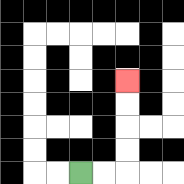{'start': '[3, 7]', 'end': '[5, 3]', 'path_directions': 'R,R,U,U,U,U', 'path_coordinates': '[[3, 7], [4, 7], [5, 7], [5, 6], [5, 5], [5, 4], [5, 3]]'}